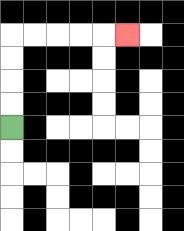{'start': '[0, 5]', 'end': '[5, 1]', 'path_directions': 'U,U,U,U,R,R,R,R,R', 'path_coordinates': '[[0, 5], [0, 4], [0, 3], [0, 2], [0, 1], [1, 1], [2, 1], [3, 1], [4, 1], [5, 1]]'}